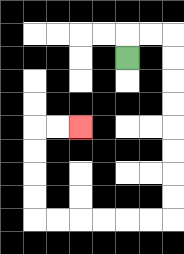{'start': '[5, 2]', 'end': '[3, 5]', 'path_directions': 'U,R,R,D,D,D,D,D,D,D,D,L,L,L,L,L,L,U,U,U,U,R,R', 'path_coordinates': '[[5, 2], [5, 1], [6, 1], [7, 1], [7, 2], [7, 3], [7, 4], [7, 5], [7, 6], [7, 7], [7, 8], [7, 9], [6, 9], [5, 9], [4, 9], [3, 9], [2, 9], [1, 9], [1, 8], [1, 7], [1, 6], [1, 5], [2, 5], [3, 5]]'}